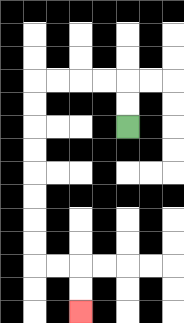{'start': '[5, 5]', 'end': '[3, 13]', 'path_directions': 'U,U,L,L,L,L,D,D,D,D,D,D,D,D,R,R,D,D', 'path_coordinates': '[[5, 5], [5, 4], [5, 3], [4, 3], [3, 3], [2, 3], [1, 3], [1, 4], [1, 5], [1, 6], [1, 7], [1, 8], [1, 9], [1, 10], [1, 11], [2, 11], [3, 11], [3, 12], [3, 13]]'}